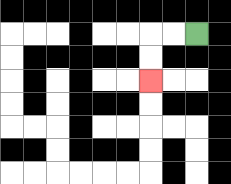{'start': '[8, 1]', 'end': '[6, 3]', 'path_directions': 'L,L,D,D', 'path_coordinates': '[[8, 1], [7, 1], [6, 1], [6, 2], [6, 3]]'}